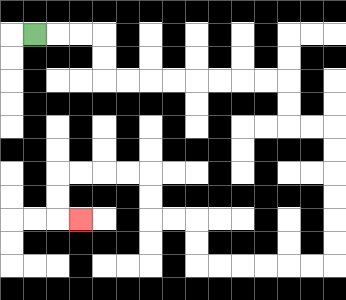{'start': '[1, 1]', 'end': '[3, 9]', 'path_directions': 'R,R,R,D,D,R,R,R,R,R,R,R,R,D,D,R,R,D,D,D,D,D,D,L,L,L,L,L,L,U,U,L,L,U,U,L,L,L,L,D,D,R', 'path_coordinates': '[[1, 1], [2, 1], [3, 1], [4, 1], [4, 2], [4, 3], [5, 3], [6, 3], [7, 3], [8, 3], [9, 3], [10, 3], [11, 3], [12, 3], [12, 4], [12, 5], [13, 5], [14, 5], [14, 6], [14, 7], [14, 8], [14, 9], [14, 10], [14, 11], [13, 11], [12, 11], [11, 11], [10, 11], [9, 11], [8, 11], [8, 10], [8, 9], [7, 9], [6, 9], [6, 8], [6, 7], [5, 7], [4, 7], [3, 7], [2, 7], [2, 8], [2, 9], [3, 9]]'}